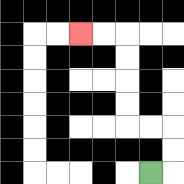{'start': '[6, 7]', 'end': '[3, 1]', 'path_directions': 'R,U,U,L,L,U,U,U,U,L,L', 'path_coordinates': '[[6, 7], [7, 7], [7, 6], [7, 5], [6, 5], [5, 5], [5, 4], [5, 3], [5, 2], [5, 1], [4, 1], [3, 1]]'}